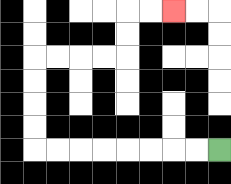{'start': '[9, 6]', 'end': '[7, 0]', 'path_directions': 'L,L,L,L,L,L,L,L,U,U,U,U,R,R,R,R,U,U,R,R', 'path_coordinates': '[[9, 6], [8, 6], [7, 6], [6, 6], [5, 6], [4, 6], [3, 6], [2, 6], [1, 6], [1, 5], [1, 4], [1, 3], [1, 2], [2, 2], [3, 2], [4, 2], [5, 2], [5, 1], [5, 0], [6, 0], [7, 0]]'}